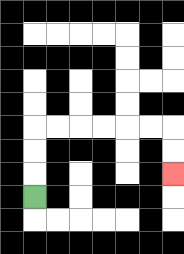{'start': '[1, 8]', 'end': '[7, 7]', 'path_directions': 'U,U,U,R,R,R,R,R,R,D,D', 'path_coordinates': '[[1, 8], [1, 7], [1, 6], [1, 5], [2, 5], [3, 5], [4, 5], [5, 5], [6, 5], [7, 5], [7, 6], [7, 7]]'}